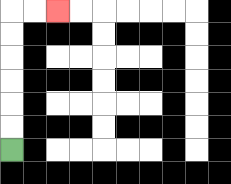{'start': '[0, 6]', 'end': '[2, 0]', 'path_directions': 'U,U,U,U,U,U,R,R', 'path_coordinates': '[[0, 6], [0, 5], [0, 4], [0, 3], [0, 2], [0, 1], [0, 0], [1, 0], [2, 0]]'}